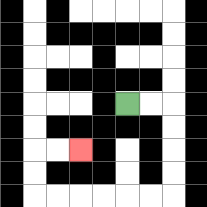{'start': '[5, 4]', 'end': '[3, 6]', 'path_directions': 'R,R,D,D,D,D,L,L,L,L,L,L,U,U,R,R', 'path_coordinates': '[[5, 4], [6, 4], [7, 4], [7, 5], [7, 6], [7, 7], [7, 8], [6, 8], [5, 8], [4, 8], [3, 8], [2, 8], [1, 8], [1, 7], [1, 6], [2, 6], [3, 6]]'}